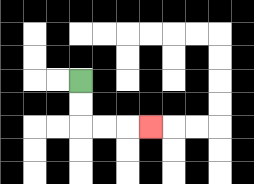{'start': '[3, 3]', 'end': '[6, 5]', 'path_directions': 'D,D,R,R,R', 'path_coordinates': '[[3, 3], [3, 4], [3, 5], [4, 5], [5, 5], [6, 5]]'}